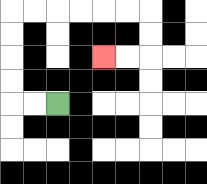{'start': '[2, 4]', 'end': '[4, 2]', 'path_directions': 'L,L,U,U,U,U,R,R,R,R,R,R,D,D,L,L', 'path_coordinates': '[[2, 4], [1, 4], [0, 4], [0, 3], [0, 2], [0, 1], [0, 0], [1, 0], [2, 0], [3, 0], [4, 0], [5, 0], [6, 0], [6, 1], [6, 2], [5, 2], [4, 2]]'}